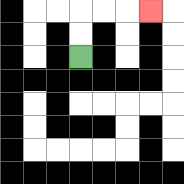{'start': '[3, 2]', 'end': '[6, 0]', 'path_directions': 'U,U,R,R,R', 'path_coordinates': '[[3, 2], [3, 1], [3, 0], [4, 0], [5, 0], [6, 0]]'}